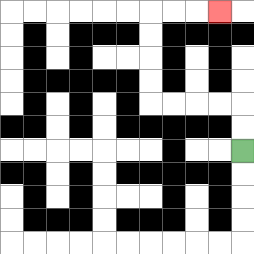{'start': '[10, 6]', 'end': '[9, 0]', 'path_directions': 'U,U,L,L,L,L,U,U,U,U,R,R,R', 'path_coordinates': '[[10, 6], [10, 5], [10, 4], [9, 4], [8, 4], [7, 4], [6, 4], [6, 3], [6, 2], [6, 1], [6, 0], [7, 0], [8, 0], [9, 0]]'}